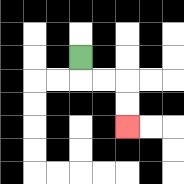{'start': '[3, 2]', 'end': '[5, 5]', 'path_directions': 'D,R,R,D,D', 'path_coordinates': '[[3, 2], [3, 3], [4, 3], [5, 3], [5, 4], [5, 5]]'}